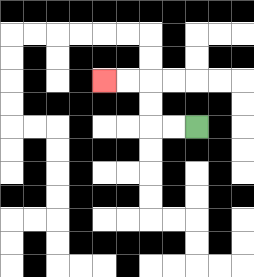{'start': '[8, 5]', 'end': '[4, 3]', 'path_directions': 'L,L,U,U,L,L', 'path_coordinates': '[[8, 5], [7, 5], [6, 5], [6, 4], [6, 3], [5, 3], [4, 3]]'}